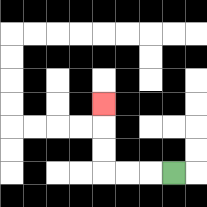{'start': '[7, 7]', 'end': '[4, 4]', 'path_directions': 'L,L,L,U,U,U', 'path_coordinates': '[[7, 7], [6, 7], [5, 7], [4, 7], [4, 6], [4, 5], [4, 4]]'}